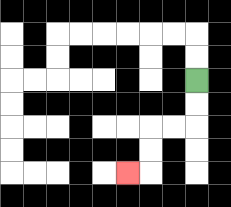{'start': '[8, 3]', 'end': '[5, 7]', 'path_directions': 'D,D,L,L,D,D,L', 'path_coordinates': '[[8, 3], [8, 4], [8, 5], [7, 5], [6, 5], [6, 6], [6, 7], [5, 7]]'}